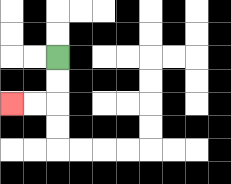{'start': '[2, 2]', 'end': '[0, 4]', 'path_directions': 'D,D,L,L', 'path_coordinates': '[[2, 2], [2, 3], [2, 4], [1, 4], [0, 4]]'}